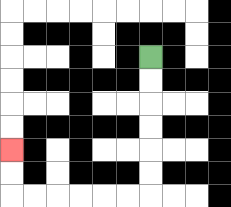{'start': '[6, 2]', 'end': '[0, 6]', 'path_directions': 'D,D,D,D,D,D,L,L,L,L,L,L,U,U', 'path_coordinates': '[[6, 2], [6, 3], [6, 4], [6, 5], [6, 6], [6, 7], [6, 8], [5, 8], [4, 8], [3, 8], [2, 8], [1, 8], [0, 8], [0, 7], [0, 6]]'}